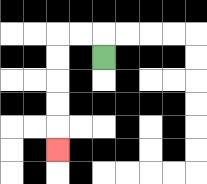{'start': '[4, 2]', 'end': '[2, 6]', 'path_directions': 'U,L,L,D,D,D,D,D', 'path_coordinates': '[[4, 2], [4, 1], [3, 1], [2, 1], [2, 2], [2, 3], [2, 4], [2, 5], [2, 6]]'}